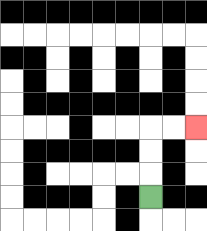{'start': '[6, 8]', 'end': '[8, 5]', 'path_directions': 'U,U,U,R,R', 'path_coordinates': '[[6, 8], [6, 7], [6, 6], [6, 5], [7, 5], [8, 5]]'}